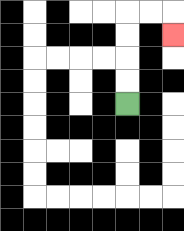{'start': '[5, 4]', 'end': '[7, 1]', 'path_directions': 'U,U,U,U,R,R,D', 'path_coordinates': '[[5, 4], [5, 3], [5, 2], [5, 1], [5, 0], [6, 0], [7, 0], [7, 1]]'}